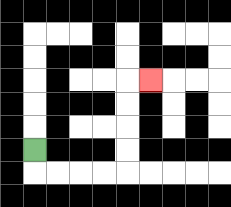{'start': '[1, 6]', 'end': '[6, 3]', 'path_directions': 'D,R,R,R,R,U,U,U,U,R', 'path_coordinates': '[[1, 6], [1, 7], [2, 7], [3, 7], [4, 7], [5, 7], [5, 6], [5, 5], [5, 4], [5, 3], [6, 3]]'}